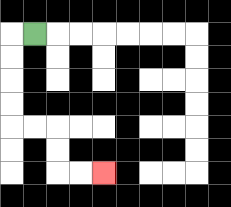{'start': '[1, 1]', 'end': '[4, 7]', 'path_directions': 'L,D,D,D,D,R,R,D,D,R,R', 'path_coordinates': '[[1, 1], [0, 1], [0, 2], [0, 3], [0, 4], [0, 5], [1, 5], [2, 5], [2, 6], [2, 7], [3, 7], [4, 7]]'}